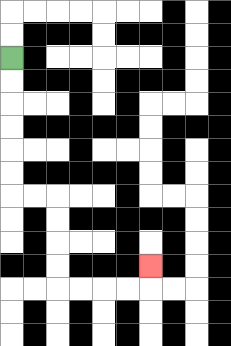{'start': '[0, 2]', 'end': '[6, 11]', 'path_directions': 'D,D,D,D,D,D,R,R,D,D,D,D,R,R,R,R,U', 'path_coordinates': '[[0, 2], [0, 3], [0, 4], [0, 5], [0, 6], [0, 7], [0, 8], [1, 8], [2, 8], [2, 9], [2, 10], [2, 11], [2, 12], [3, 12], [4, 12], [5, 12], [6, 12], [6, 11]]'}